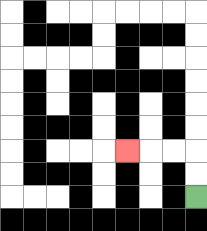{'start': '[8, 8]', 'end': '[5, 6]', 'path_directions': 'U,U,L,L,L', 'path_coordinates': '[[8, 8], [8, 7], [8, 6], [7, 6], [6, 6], [5, 6]]'}